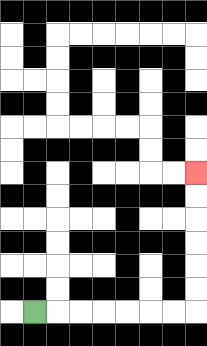{'start': '[1, 13]', 'end': '[8, 7]', 'path_directions': 'R,R,R,R,R,R,R,U,U,U,U,U,U', 'path_coordinates': '[[1, 13], [2, 13], [3, 13], [4, 13], [5, 13], [6, 13], [7, 13], [8, 13], [8, 12], [8, 11], [8, 10], [8, 9], [8, 8], [8, 7]]'}